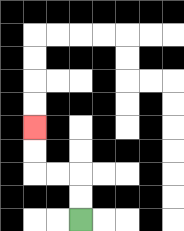{'start': '[3, 9]', 'end': '[1, 5]', 'path_directions': 'U,U,L,L,U,U', 'path_coordinates': '[[3, 9], [3, 8], [3, 7], [2, 7], [1, 7], [1, 6], [1, 5]]'}